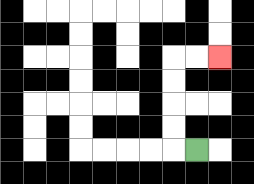{'start': '[8, 6]', 'end': '[9, 2]', 'path_directions': 'L,U,U,U,U,R,R', 'path_coordinates': '[[8, 6], [7, 6], [7, 5], [7, 4], [7, 3], [7, 2], [8, 2], [9, 2]]'}